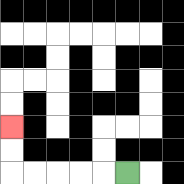{'start': '[5, 7]', 'end': '[0, 5]', 'path_directions': 'L,L,L,L,L,U,U', 'path_coordinates': '[[5, 7], [4, 7], [3, 7], [2, 7], [1, 7], [0, 7], [0, 6], [0, 5]]'}